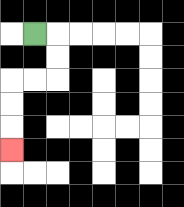{'start': '[1, 1]', 'end': '[0, 6]', 'path_directions': 'R,D,D,L,L,D,D,D', 'path_coordinates': '[[1, 1], [2, 1], [2, 2], [2, 3], [1, 3], [0, 3], [0, 4], [0, 5], [0, 6]]'}